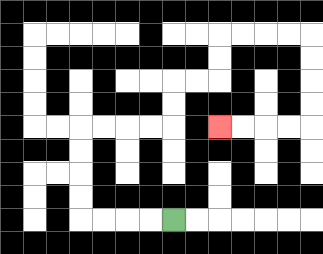{'start': '[7, 9]', 'end': '[9, 5]', 'path_directions': 'L,L,L,L,U,U,U,U,R,R,R,R,U,U,R,R,U,U,R,R,R,R,D,D,D,D,L,L,L,L', 'path_coordinates': '[[7, 9], [6, 9], [5, 9], [4, 9], [3, 9], [3, 8], [3, 7], [3, 6], [3, 5], [4, 5], [5, 5], [6, 5], [7, 5], [7, 4], [7, 3], [8, 3], [9, 3], [9, 2], [9, 1], [10, 1], [11, 1], [12, 1], [13, 1], [13, 2], [13, 3], [13, 4], [13, 5], [12, 5], [11, 5], [10, 5], [9, 5]]'}